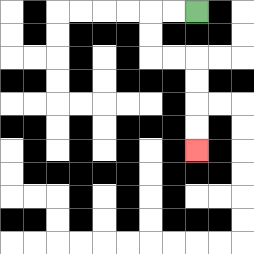{'start': '[8, 0]', 'end': '[8, 6]', 'path_directions': 'L,L,D,D,R,R,D,D,D,D', 'path_coordinates': '[[8, 0], [7, 0], [6, 0], [6, 1], [6, 2], [7, 2], [8, 2], [8, 3], [8, 4], [8, 5], [8, 6]]'}